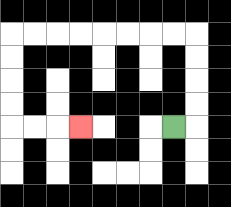{'start': '[7, 5]', 'end': '[3, 5]', 'path_directions': 'R,U,U,U,U,L,L,L,L,L,L,L,L,D,D,D,D,R,R,R', 'path_coordinates': '[[7, 5], [8, 5], [8, 4], [8, 3], [8, 2], [8, 1], [7, 1], [6, 1], [5, 1], [4, 1], [3, 1], [2, 1], [1, 1], [0, 1], [0, 2], [0, 3], [0, 4], [0, 5], [1, 5], [2, 5], [3, 5]]'}